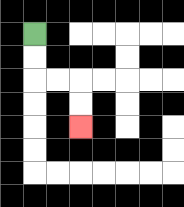{'start': '[1, 1]', 'end': '[3, 5]', 'path_directions': 'D,D,R,R,D,D', 'path_coordinates': '[[1, 1], [1, 2], [1, 3], [2, 3], [3, 3], [3, 4], [3, 5]]'}